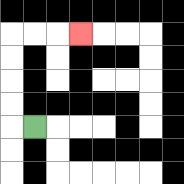{'start': '[1, 5]', 'end': '[3, 1]', 'path_directions': 'L,U,U,U,U,R,R,R', 'path_coordinates': '[[1, 5], [0, 5], [0, 4], [0, 3], [0, 2], [0, 1], [1, 1], [2, 1], [3, 1]]'}